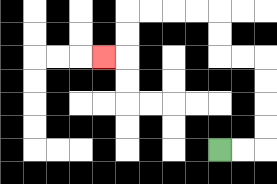{'start': '[9, 6]', 'end': '[4, 2]', 'path_directions': 'R,R,U,U,U,U,L,L,U,U,L,L,L,L,D,D,L', 'path_coordinates': '[[9, 6], [10, 6], [11, 6], [11, 5], [11, 4], [11, 3], [11, 2], [10, 2], [9, 2], [9, 1], [9, 0], [8, 0], [7, 0], [6, 0], [5, 0], [5, 1], [5, 2], [4, 2]]'}